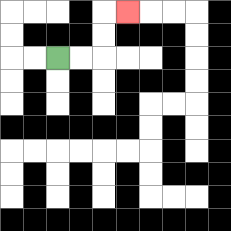{'start': '[2, 2]', 'end': '[5, 0]', 'path_directions': 'R,R,U,U,R', 'path_coordinates': '[[2, 2], [3, 2], [4, 2], [4, 1], [4, 0], [5, 0]]'}